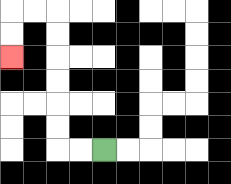{'start': '[4, 6]', 'end': '[0, 2]', 'path_directions': 'L,L,U,U,U,U,U,U,L,L,D,D', 'path_coordinates': '[[4, 6], [3, 6], [2, 6], [2, 5], [2, 4], [2, 3], [2, 2], [2, 1], [2, 0], [1, 0], [0, 0], [0, 1], [0, 2]]'}